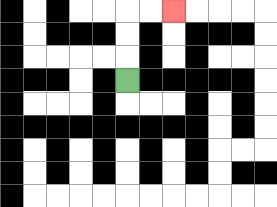{'start': '[5, 3]', 'end': '[7, 0]', 'path_directions': 'U,U,U,R,R', 'path_coordinates': '[[5, 3], [5, 2], [5, 1], [5, 0], [6, 0], [7, 0]]'}